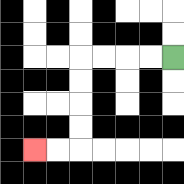{'start': '[7, 2]', 'end': '[1, 6]', 'path_directions': 'L,L,L,L,D,D,D,D,L,L', 'path_coordinates': '[[7, 2], [6, 2], [5, 2], [4, 2], [3, 2], [3, 3], [3, 4], [3, 5], [3, 6], [2, 6], [1, 6]]'}